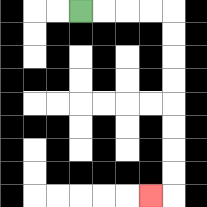{'start': '[3, 0]', 'end': '[6, 8]', 'path_directions': 'R,R,R,R,D,D,D,D,D,D,D,D,L', 'path_coordinates': '[[3, 0], [4, 0], [5, 0], [6, 0], [7, 0], [7, 1], [7, 2], [7, 3], [7, 4], [7, 5], [7, 6], [7, 7], [7, 8], [6, 8]]'}